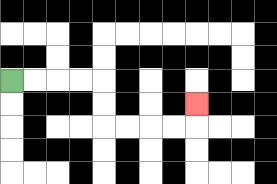{'start': '[0, 3]', 'end': '[8, 4]', 'path_directions': 'R,R,R,R,D,D,R,R,R,R,U', 'path_coordinates': '[[0, 3], [1, 3], [2, 3], [3, 3], [4, 3], [4, 4], [4, 5], [5, 5], [6, 5], [7, 5], [8, 5], [8, 4]]'}